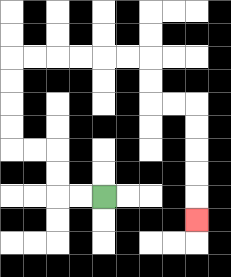{'start': '[4, 8]', 'end': '[8, 9]', 'path_directions': 'L,L,U,U,L,L,U,U,U,U,R,R,R,R,R,R,D,D,R,R,D,D,D,D,D', 'path_coordinates': '[[4, 8], [3, 8], [2, 8], [2, 7], [2, 6], [1, 6], [0, 6], [0, 5], [0, 4], [0, 3], [0, 2], [1, 2], [2, 2], [3, 2], [4, 2], [5, 2], [6, 2], [6, 3], [6, 4], [7, 4], [8, 4], [8, 5], [8, 6], [8, 7], [8, 8], [8, 9]]'}